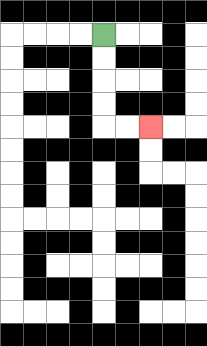{'start': '[4, 1]', 'end': '[6, 5]', 'path_directions': 'D,D,D,D,R,R', 'path_coordinates': '[[4, 1], [4, 2], [4, 3], [4, 4], [4, 5], [5, 5], [6, 5]]'}